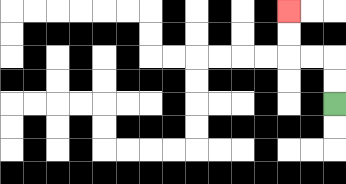{'start': '[14, 4]', 'end': '[12, 0]', 'path_directions': 'U,U,L,L,U,U', 'path_coordinates': '[[14, 4], [14, 3], [14, 2], [13, 2], [12, 2], [12, 1], [12, 0]]'}